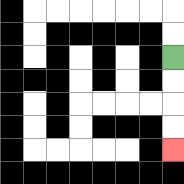{'start': '[7, 2]', 'end': '[7, 6]', 'path_directions': 'D,D,D,D', 'path_coordinates': '[[7, 2], [7, 3], [7, 4], [7, 5], [7, 6]]'}